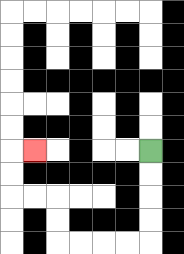{'start': '[6, 6]', 'end': '[1, 6]', 'path_directions': 'D,D,D,D,L,L,L,L,U,U,L,L,U,U,R', 'path_coordinates': '[[6, 6], [6, 7], [6, 8], [6, 9], [6, 10], [5, 10], [4, 10], [3, 10], [2, 10], [2, 9], [2, 8], [1, 8], [0, 8], [0, 7], [0, 6], [1, 6]]'}